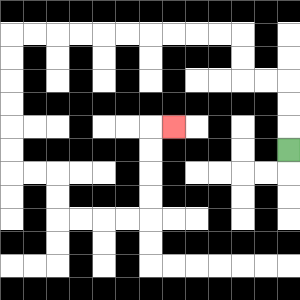{'start': '[12, 6]', 'end': '[7, 5]', 'path_directions': 'U,U,U,L,L,U,U,L,L,L,L,L,L,L,L,L,L,D,D,D,D,D,D,R,R,D,D,R,R,R,R,U,U,U,U,R', 'path_coordinates': '[[12, 6], [12, 5], [12, 4], [12, 3], [11, 3], [10, 3], [10, 2], [10, 1], [9, 1], [8, 1], [7, 1], [6, 1], [5, 1], [4, 1], [3, 1], [2, 1], [1, 1], [0, 1], [0, 2], [0, 3], [0, 4], [0, 5], [0, 6], [0, 7], [1, 7], [2, 7], [2, 8], [2, 9], [3, 9], [4, 9], [5, 9], [6, 9], [6, 8], [6, 7], [6, 6], [6, 5], [7, 5]]'}